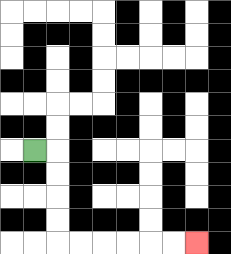{'start': '[1, 6]', 'end': '[8, 10]', 'path_directions': 'R,D,D,D,D,R,R,R,R,R,R', 'path_coordinates': '[[1, 6], [2, 6], [2, 7], [2, 8], [2, 9], [2, 10], [3, 10], [4, 10], [5, 10], [6, 10], [7, 10], [8, 10]]'}